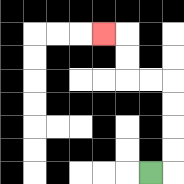{'start': '[6, 7]', 'end': '[4, 1]', 'path_directions': 'R,U,U,U,U,L,L,U,U,L', 'path_coordinates': '[[6, 7], [7, 7], [7, 6], [7, 5], [7, 4], [7, 3], [6, 3], [5, 3], [5, 2], [5, 1], [4, 1]]'}